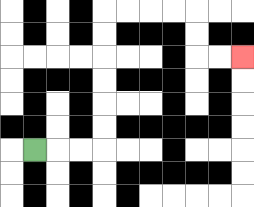{'start': '[1, 6]', 'end': '[10, 2]', 'path_directions': 'R,R,R,U,U,U,U,U,U,R,R,R,R,D,D,R,R', 'path_coordinates': '[[1, 6], [2, 6], [3, 6], [4, 6], [4, 5], [4, 4], [4, 3], [4, 2], [4, 1], [4, 0], [5, 0], [6, 0], [7, 0], [8, 0], [8, 1], [8, 2], [9, 2], [10, 2]]'}